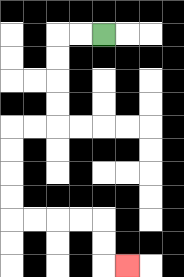{'start': '[4, 1]', 'end': '[5, 11]', 'path_directions': 'L,L,D,D,D,D,L,L,D,D,D,D,R,R,R,R,D,D,R', 'path_coordinates': '[[4, 1], [3, 1], [2, 1], [2, 2], [2, 3], [2, 4], [2, 5], [1, 5], [0, 5], [0, 6], [0, 7], [0, 8], [0, 9], [1, 9], [2, 9], [3, 9], [4, 9], [4, 10], [4, 11], [5, 11]]'}